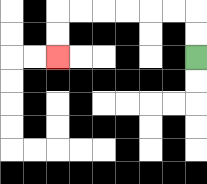{'start': '[8, 2]', 'end': '[2, 2]', 'path_directions': 'U,U,L,L,L,L,L,L,D,D', 'path_coordinates': '[[8, 2], [8, 1], [8, 0], [7, 0], [6, 0], [5, 0], [4, 0], [3, 0], [2, 0], [2, 1], [2, 2]]'}